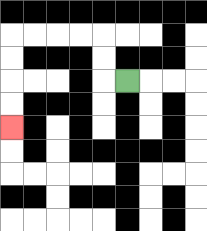{'start': '[5, 3]', 'end': '[0, 5]', 'path_directions': 'L,U,U,L,L,L,L,D,D,D,D', 'path_coordinates': '[[5, 3], [4, 3], [4, 2], [4, 1], [3, 1], [2, 1], [1, 1], [0, 1], [0, 2], [0, 3], [0, 4], [0, 5]]'}